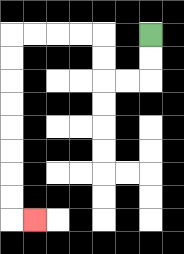{'start': '[6, 1]', 'end': '[1, 9]', 'path_directions': 'D,D,L,L,U,U,L,L,L,L,D,D,D,D,D,D,D,D,R', 'path_coordinates': '[[6, 1], [6, 2], [6, 3], [5, 3], [4, 3], [4, 2], [4, 1], [3, 1], [2, 1], [1, 1], [0, 1], [0, 2], [0, 3], [0, 4], [0, 5], [0, 6], [0, 7], [0, 8], [0, 9], [1, 9]]'}